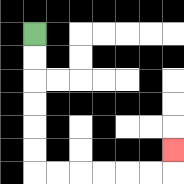{'start': '[1, 1]', 'end': '[7, 6]', 'path_directions': 'D,D,D,D,D,D,R,R,R,R,R,R,U', 'path_coordinates': '[[1, 1], [1, 2], [1, 3], [1, 4], [1, 5], [1, 6], [1, 7], [2, 7], [3, 7], [4, 7], [5, 7], [6, 7], [7, 7], [7, 6]]'}